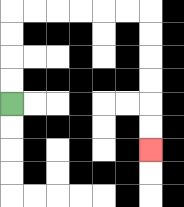{'start': '[0, 4]', 'end': '[6, 6]', 'path_directions': 'U,U,U,U,R,R,R,R,R,R,D,D,D,D,D,D', 'path_coordinates': '[[0, 4], [0, 3], [0, 2], [0, 1], [0, 0], [1, 0], [2, 0], [3, 0], [4, 0], [5, 0], [6, 0], [6, 1], [6, 2], [6, 3], [6, 4], [6, 5], [6, 6]]'}